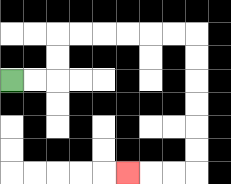{'start': '[0, 3]', 'end': '[5, 7]', 'path_directions': 'R,R,U,U,R,R,R,R,R,R,D,D,D,D,D,D,L,L,L', 'path_coordinates': '[[0, 3], [1, 3], [2, 3], [2, 2], [2, 1], [3, 1], [4, 1], [5, 1], [6, 1], [7, 1], [8, 1], [8, 2], [8, 3], [8, 4], [8, 5], [8, 6], [8, 7], [7, 7], [6, 7], [5, 7]]'}